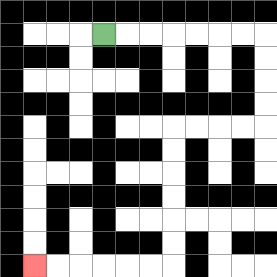{'start': '[4, 1]', 'end': '[1, 11]', 'path_directions': 'R,R,R,R,R,R,R,D,D,D,D,L,L,L,L,D,D,D,D,D,D,L,L,L,L,L,L', 'path_coordinates': '[[4, 1], [5, 1], [6, 1], [7, 1], [8, 1], [9, 1], [10, 1], [11, 1], [11, 2], [11, 3], [11, 4], [11, 5], [10, 5], [9, 5], [8, 5], [7, 5], [7, 6], [7, 7], [7, 8], [7, 9], [7, 10], [7, 11], [6, 11], [5, 11], [4, 11], [3, 11], [2, 11], [1, 11]]'}